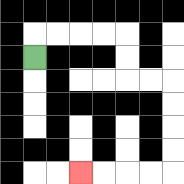{'start': '[1, 2]', 'end': '[3, 7]', 'path_directions': 'U,R,R,R,R,D,D,R,R,D,D,D,D,L,L,L,L', 'path_coordinates': '[[1, 2], [1, 1], [2, 1], [3, 1], [4, 1], [5, 1], [5, 2], [5, 3], [6, 3], [7, 3], [7, 4], [7, 5], [7, 6], [7, 7], [6, 7], [5, 7], [4, 7], [3, 7]]'}